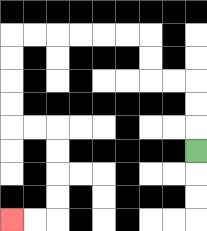{'start': '[8, 6]', 'end': '[0, 9]', 'path_directions': 'U,U,U,L,L,U,U,L,L,L,L,L,L,D,D,D,D,R,R,D,D,D,D,L,L', 'path_coordinates': '[[8, 6], [8, 5], [8, 4], [8, 3], [7, 3], [6, 3], [6, 2], [6, 1], [5, 1], [4, 1], [3, 1], [2, 1], [1, 1], [0, 1], [0, 2], [0, 3], [0, 4], [0, 5], [1, 5], [2, 5], [2, 6], [2, 7], [2, 8], [2, 9], [1, 9], [0, 9]]'}